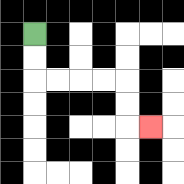{'start': '[1, 1]', 'end': '[6, 5]', 'path_directions': 'D,D,R,R,R,R,D,D,R', 'path_coordinates': '[[1, 1], [1, 2], [1, 3], [2, 3], [3, 3], [4, 3], [5, 3], [5, 4], [5, 5], [6, 5]]'}